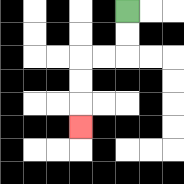{'start': '[5, 0]', 'end': '[3, 5]', 'path_directions': 'D,D,L,L,D,D,D', 'path_coordinates': '[[5, 0], [5, 1], [5, 2], [4, 2], [3, 2], [3, 3], [3, 4], [3, 5]]'}